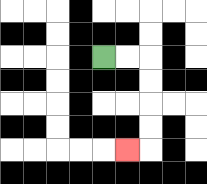{'start': '[4, 2]', 'end': '[5, 6]', 'path_directions': 'R,R,D,D,D,D,L', 'path_coordinates': '[[4, 2], [5, 2], [6, 2], [6, 3], [6, 4], [6, 5], [6, 6], [5, 6]]'}